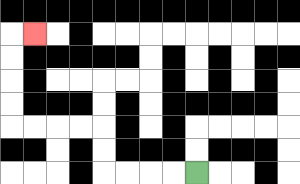{'start': '[8, 7]', 'end': '[1, 1]', 'path_directions': 'L,L,L,L,U,U,L,L,L,L,U,U,U,U,R', 'path_coordinates': '[[8, 7], [7, 7], [6, 7], [5, 7], [4, 7], [4, 6], [4, 5], [3, 5], [2, 5], [1, 5], [0, 5], [0, 4], [0, 3], [0, 2], [0, 1], [1, 1]]'}